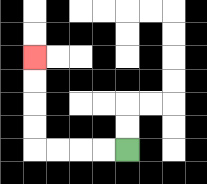{'start': '[5, 6]', 'end': '[1, 2]', 'path_directions': 'L,L,L,L,U,U,U,U', 'path_coordinates': '[[5, 6], [4, 6], [3, 6], [2, 6], [1, 6], [1, 5], [1, 4], [1, 3], [1, 2]]'}